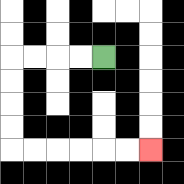{'start': '[4, 2]', 'end': '[6, 6]', 'path_directions': 'L,L,L,L,D,D,D,D,R,R,R,R,R,R', 'path_coordinates': '[[4, 2], [3, 2], [2, 2], [1, 2], [0, 2], [0, 3], [0, 4], [0, 5], [0, 6], [1, 6], [2, 6], [3, 6], [4, 6], [5, 6], [6, 6]]'}